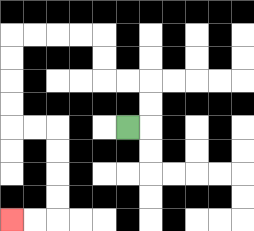{'start': '[5, 5]', 'end': '[0, 9]', 'path_directions': 'R,U,U,L,L,U,U,L,L,L,L,D,D,D,D,R,R,D,D,D,D,L,L', 'path_coordinates': '[[5, 5], [6, 5], [6, 4], [6, 3], [5, 3], [4, 3], [4, 2], [4, 1], [3, 1], [2, 1], [1, 1], [0, 1], [0, 2], [0, 3], [0, 4], [0, 5], [1, 5], [2, 5], [2, 6], [2, 7], [2, 8], [2, 9], [1, 9], [0, 9]]'}